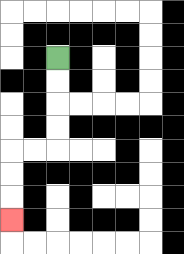{'start': '[2, 2]', 'end': '[0, 9]', 'path_directions': 'D,D,D,D,L,L,D,D,D', 'path_coordinates': '[[2, 2], [2, 3], [2, 4], [2, 5], [2, 6], [1, 6], [0, 6], [0, 7], [0, 8], [0, 9]]'}